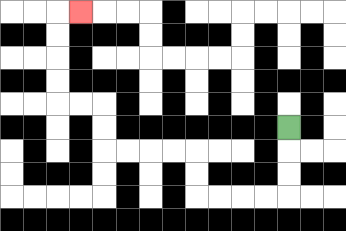{'start': '[12, 5]', 'end': '[3, 0]', 'path_directions': 'D,D,D,L,L,L,L,U,U,L,L,L,L,U,U,L,L,U,U,U,U,R', 'path_coordinates': '[[12, 5], [12, 6], [12, 7], [12, 8], [11, 8], [10, 8], [9, 8], [8, 8], [8, 7], [8, 6], [7, 6], [6, 6], [5, 6], [4, 6], [4, 5], [4, 4], [3, 4], [2, 4], [2, 3], [2, 2], [2, 1], [2, 0], [3, 0]]'}